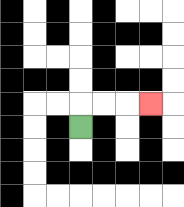{'start': '[3, 5]', 'end': '[6, 4]', 'path_directions': 'U,R,R,R', 'path_coordinates': '[[3, 5], [3, 4], [4, 4], [5, 4], [6, 4]]'}